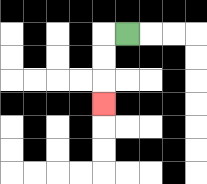{'start': '[5, 1]', 'end': '[4, 4]', 'path_directions': 'L,D,D,D', 'path_coordinates': '[[5, 1], [4, 1], [4, 2], [4, 3], [4, 4]]'}